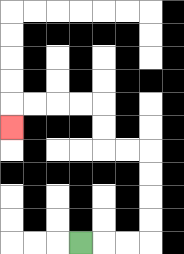{'start': '[3, 10]', 'end': '[0, 5]', 'path_directions': 'R,R,R,U,U,U,U,L,L,U,U,L,L,L,L,D', 'path_coordinates': '[[3, 10], [4, 10], [5, 10], [6, 10], [6, 9], [6, 8], [6, 7], [6, 6], [5, 6], [4, 6], [4, 5], [4, 4], [3, 4], [2, 4], [1, 4], [0, 4], [0, 5]]'}